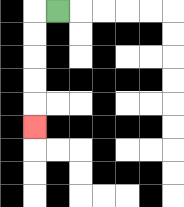{'start': '[2, 0]', 'end': '[1, 5]', 'path_directions': 'L,D,D,D,D,D', 'path_coordinates': '[[2, 0], [1, 0], [1, 1], [1, 2], [1, 3], [1, 4], [1, 5]]'}